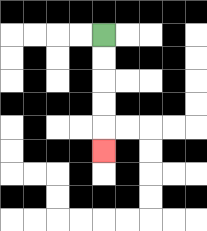{'start': '[4, 1]', 'end': '[4, 6]', 'path_directions': 'D,D,D,D,D', 'path_coordinates': '[[4, 1], [4, 2], [4, 3], [4, 4], [4, 5], [4, 6]]'}